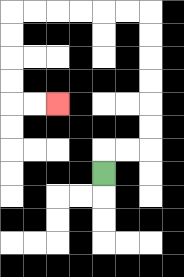{'start': '[4, 7]', 'end': '[2, 4]', 'path_directions': 'U,R,R,U,U,U,U,U,U,L,L,L,L,L,L,D,D,D,D,R,R', 'path_coordinates': '[[4, 7], [4, 6], [5, 6], [6, 6], [6, 5], [6, 4], [6, 3], [6, 2], [6, 1], [6, 0], [5, 0], [4, 0], [3, 0], [2, 0], [1, 0], [0, 0], [0, 1], [0, 2], [0, 3], [0, 4], [1, 4], [2, 4]]'}